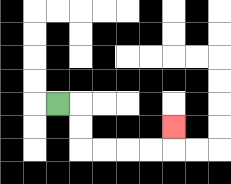{'start': '[2, 4]', 'end': '[7, 5]', 'path_directions': 'R,D,D,R,R,R,R,U', 'path_coordinates': '[[2, 4], [3, 4], [3, 5], [3, 6], [4, 6], [5, 6], [6, 6], [7, 6], [7, 5]]'}